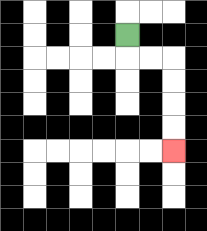{'start': '[5, 1]', 'end': '[7, 6]', 'path_directions': 'D,R,R,D,D,D,D', 'path_coordinates': '[[5, 1], [5, 2], [6, 2], [7, 2], [7, 3], [7, 4], [7, 5], [7, 6]]'}